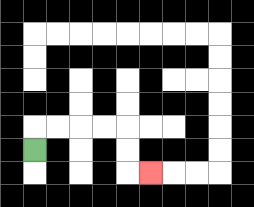{'start': '[1, 6]', 'end': '[6, 7]', 'path_directions': 'U,R,R,R,R,D,D,R', 'path_coordinates': '[[1, 6], [1, 5], [2, 5], [3, 5], [4, 5], [5, 5], [5, 6], [5, 7], [6, 7]]'}